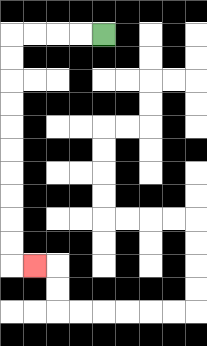{'start': '[4, 1]', 'end': '[1, 11]', 'path_directions': 'L,L,L,L,D,D,D,D,D,D,D,D,D,D,R', 'path_coordinates': '[[4, 1], [3, 1], [2, 1], [1, 1], [0, 1], [0, 2], [0, 3], [0, 4], [0, 5], [0, 6], [0, 7], [0, 8], [0, 9], [0, 10], [0, 11], [1, 11]]'}